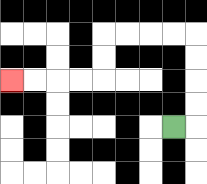{'start': '[7, 5]', 'end': '[0, 3]', 'path_directions': 'R,U,U,U,U,L,L,L,L,D,D,L,L,L,L', 'path_coordinates': '[[7, 5], [8, 5], [8, 4], [8, 3], [8, 2], [8, 1], [7, 1], [6, 1], [5, 1], [4, 1], [4, 2], [4, 3], [3, 3], [2, 3], [1, 3], [0, 3]]'}